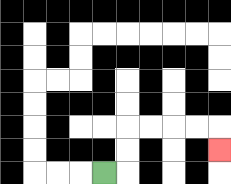{'start': '[4, 7]', 'end': '[9, 6]', 'path_directions': 'R,U,U,R,R,R,R,D', 'path_coordinates': '[[4, 7], [5, 7], [5, 6], [5, 5], [6, 5], [7, 5], [8, 5], [9, 5], [9, 6]]'}